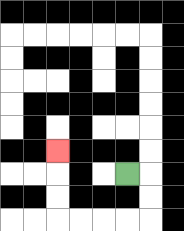{'start': '[5, 7]', 'end': '[2, 6]', 'path_directions': 'R,D,D,L,L,L,L,U,U,U', 'path_coordinates': '[[5, 7], [6, 7], [6, 8], [6, 9], [5, 9], [4, 9], [3, 9], [2, 9], [2, 8], [2, 7], [2, 6]]'}